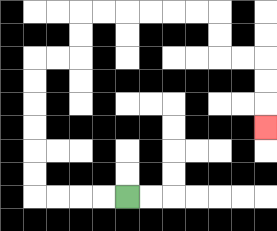{'start': '[5, 8]', 'end': '[11, 5]', 'path_directions': 'L,L,L,L,U,U,U,U,U,U,R,R,U,U,R,R,R,R,R,R,D,D,R,R,D,D,D', 'path_coordinates': '[[5, 8], [4, 8], [3, 8], [2, 8], [1, 8], [1, 7], [1, 6], [1, 5], [1, 4], [1, 3], [1, 2], [2, 2], [3, 2], [3, 1], [3, 0], [4, 0], [5, 0], [6, 0], [7, 0], [8, 0], [9, 0], [9, 1], [9, 2], [10, 2], [11, 2], [11, 3], [11, 4], [11, 5]]'}